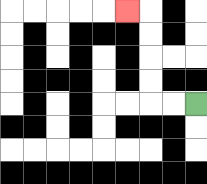{'start': '[8, 4]', 'end': '[5, 0]', 'path_directions': 'L,L,U,U,U,U,L', 'path_coordinates': '[[8, 4], [7, 4], [6, 4], [6, 3], [6, 2], [6, 1], [6, 0], [5, 0]]'}